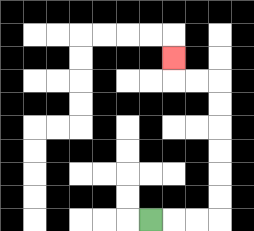{'start': '[6, 9]', 'end': '[7, 2]', 'path_directions': 'R,R,R,U,U,U,U,U,U,L,L,U', 'path_coordinates': '[[6, 9], [7, 9], [8, 9], [9, 9], [9, 8], [9, 7], [9, 6], [9, 5], [9, 4], [9, 3], [8, 3], [7, 3], [7, 2]]'}